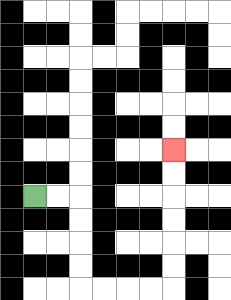{'start': '[1, 8]', 'end': '[7, 6]', 'path_directions': 'R,R,D,D,D,D,R,R,R,R,U,U,U,U,U,U', 'path_coordinates': '[[1, 8], [2, 8], [3, 8], [3, 9], [3, 10], [3, 11], [3, 12], [4, 12], [5, 12], [6, 12], [7, 12], [7, 11], [7, 10], [7, 9], [7, 8], [7, 7], [7, 6]]'}